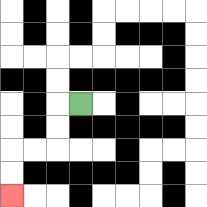{'start': '[3, 4]', 'end': '[0, 8]', 'path_directions': 'L,D,D,L,L,D,D', 'path_coordinates': '[[3, 4], [2, 4], [2, 5], [2, 6], [1, 6], [0, 6], [0, 7], [0, 8]]'}